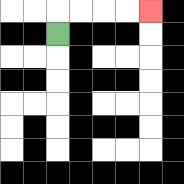{'start': '[2, 1]', 'end': '[6, 0]', 'path_directions': 'U,R,R,R,R', 'path_coordinates': '[[2, 1], [2, 0], [3, 0], [4, 0], [5, 0], [6, 0]]'}